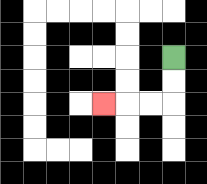{'start': '[7, 2]', 'end': '[4, 4]', 'path_directions': 'D,D,L,L,L', 'path_coordinates': '[[7, 2], [7, 3], [7, 4], [6, 4], [5, 4], [4, 4]]'}